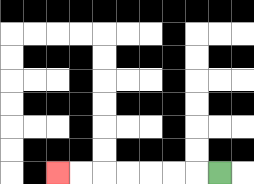{'start': '[9, 7]', 'end': '[2, 7]', 'path_directions': 'L,L,L,L,L,L,L', 'path_coordinates': '[[9, 7], [8, 7], [7, 7], [6, 7], [5, 7], [4, 7], [3, 7], [2, 7]]'}